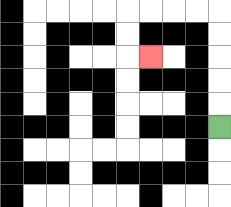{'start': '[9, 5]', 'end': '[6, 2]', 'path_directions': 'U,U,U,U,U,L,L,L,L,D,D,R', 'path_coordinates': '[[9, 5], [9, 4], [9, 3], [9, 2], [9, 1], [9, 0], [8, 0], [7, 0], [6, 0], [5, 0], [5, 1], [5, 2], [6, 2]]'}